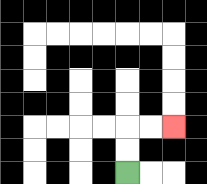{'start': '[5, 7]', 'end': '[7, 5]', 'path_directions': 'U,U,R,R', 'path_coordinates': '[[5, 7], [5, 6], [5, 5], [6, 5], [7, 5]]'}